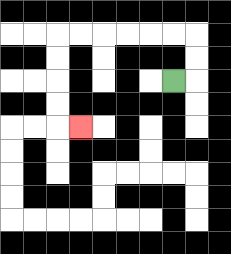{'start': '[7, 3]', 'end': '[3, 5]', 'path_directions': 'R,U,U,L,L,L,L,L,L,D,D,D,D,R', 'path_coordinates': '[[7, 3], [8, 3], [8, 2], [8, 1], [7, 1], [6, 1], [5, 1], [4, 1], [3, 1], [2, 1], [2, 2], [2, 3], [2, 4], [2, 5], [3, 5]]'}